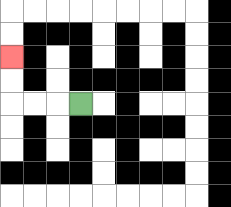{'start': '[3, 4]', 'end': '[0, 2]', 'path_directions': 'L,L,L,U,U', 'path_coordinates': '[[3, 4], [2, 4], [1, 4], [0, 4], [0, 3], [0, 2]]'}